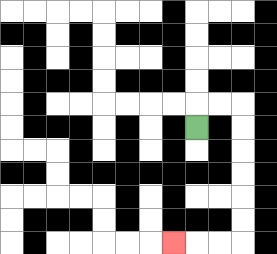{'start': '[8, 5]', 'end': '[7, 10]', 'path_directions': 'U,R,R,D,D,D,D,D,D,L,L,L', 'path_coordinates': '[[8, 5], [8, 4], [9, 4], [10, 4], [10, 5], [10, 6], [10, 7], [10, 8], [10, 9], [10, 10], [9, 10], [8, 10], [7, 10]]'}